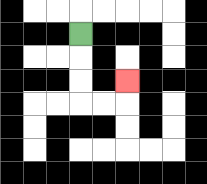{'start': '[3, 1]', 'end': '[5, 3]', 'path_directions': 'D,D,D,R,R,U', 'path_coordinates': '[[3, 1], [3, 2], [3, 3], [3, 4], [4, 4], [5, 4], [5, 3]]'}